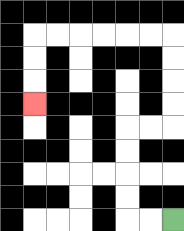{'start': '[7, 9]', 'end': '[1, 4]', 'path_directions': 'L,L,U,U,U,U,R,R,U,U,U,U,L,L,L,L,L,L,D,D,D', 'path_coordinates': '[[7, 9], [6, 9], [5, 9], [5, 8], [5, 7], [5, 6], [5, 5], [6, 5], [7, 5], [7, 4], [7, 3], [7, 2], [7, 1], [6, 1], [5, 1], [4, 1], [3, 1], [2, 1], [1, 1], [1, 2], [1, 3], [1, 4]]'}